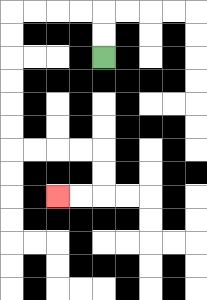{'start': '[4, 2]', 'end': '[2, 8]', 'path_directions': 'U,U,L,L,L,L,D,D,D,D,D,D,R,R,R,R,D,D,L,L', 'path_coordinates': '[[4, 2], [4, 1], [4, 0], [3, 0], [2, 0], [1, 0], [0, 0], [0, 1], [0, 2], [0, 3], [0, 4], [0, 5], [0, 6], [1, 6], [2, 6], [3, 6], [4, 6], [4, 7], [4, 8], [3, 8], [2, 8]]'}